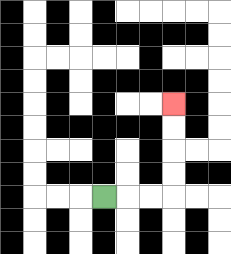{'start': '[4, 8]', 'end': '[7, 4]', 'path_directions': 'R,R,R,U,U,U,U', 'path_coordinates': '[[4, 8], [5, 8], [6, 8], [7, 8], [7, 7], [7, 6], [7, 5], [7, 4]]'}